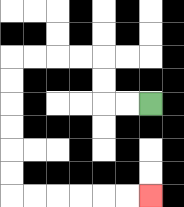{'start': '[6, 4]', 'end': '[6, 8]', 'path_directions': 'L,L,U,U,L,L,L,L,D,D,D,D,D,D,R,R,R,R,R,R', 'path_coordinates': '[[6, 4], [5, 4], [4, 4], [4, 3], [4, 2], [3, 2], [2, 2], [1, 2], [0, 2], [0, 3], [0, 4], [0, 5], [0, 6], [0, 7], [0, 8], [1, 8], [2, 8], [3, 8], [4, 8], [5, 8], [6, 8]]'}